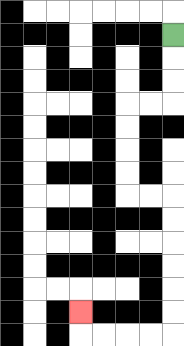{'start': '[7, 1]', 'end': '[3, 13]', 'path_directions': 'D,D,D,L,L,D,D,D,D,R,R,D,D,D,D,D,D,L,L,L,L,U', 'path_coordinates': '[[7, 1], [7, 2], [7, 3], [7, 4], [6, 4], [5, 4], [5, 5], [5, 6], [5, 7], [5, 8], [6, 8], [7, 8], [7, 9], [7, 10], [7, 11], [7, 12], [7, 13], [7, 14], [6, 14], [5, 14], [4, 14], [3, 14], [3, 13]]'}